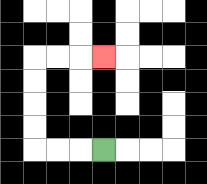{'start': '[4, 6]', 'end': '[4, 2]', 'path_directions': 'L,L,L,U,U,U,U,R,R,R', 'path_coordinates': '[[4, 6], [3, 6], [2, 6], [1, 6], [1, 5], [1, 4], [1, 3], [1, 2], [2, 2], [3, 2], [4, 2]]'}